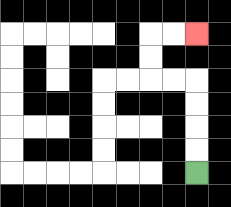{'start': '[8, 7]', 'end': '[8, 1]', 'path_directions': 'U,U,U,U,L,L,U,U,R,R', 'path_coordinates': '[[8, 7], [8, 6], [8, 5], [8, 4], [8, 3], [7, 3], [6, 3], [6, 2], [6, 1], [7, 1], [8, 1]]'}